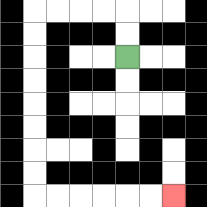{'start': '[5, 2]', 'end': '[7, 8]', 'path_directions': 'U,U,L,L,L,L,D,D,D,D,D,D,D,D,R,R,R,R,R,R', 'path_coordinates': '[[5, 2], [5, 1], [5, 0], [4, 0], [3, 0], [2, 0], [1, 0], [1, 1], [1, 2], [1, 3], [1, 4], [1, 5], [1, 6], [1, 7], [1, 8], [2, 8], [3, 8], [4, 8], [5, 8], [6, 8], [7, 8]]'}